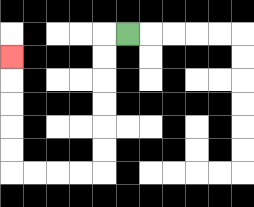{'start': '[5, 1]', 'end': '[0, 2]', 'path_directions': 'L,D,D,D,D,D,D,L,L,L,L,U,U,U,U,U', 'path_coordinates': '[[5, 1], [4, 1], [4, 2], [4, 3], [4, 4], [4, 5], [4, 6], [4, 7], [3, 7], [2, 7], [1, 7], [0, 7], [0, 6], [0, 5], [0, 4], [0, 3], [0, 2]]'}